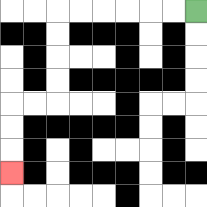{'start': '[8, 0]', 'end': '[0, 7]', 'path_directions': 'L,L,L,L,L,L,D,D,D,D,L,L,D,D,D', 'path_coordinates': '[[8, 0], [7, 0], [6, 0], [5, 0], [4, 0], [3, 0], [2, 0], [2, 1], [2, 2], [2, 3], [2, 4], [1, 4], [0, 4], [0, 5], [0, 6], [0, 7]]'}